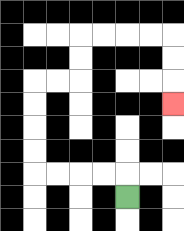{'start': '[5, 8]', 'end': '[7, 4]', 'path_directions': 'U,L,L,L,L,U,U,U,U,R,R,U,U,R,R,R,R,D,D,D', 'path_coordinates': '[[5, 8], [5, 7], [4, 7], [3, 7], [2, 7], [1, 7], [1, 6], [1, 5], [1, 4], [1, 3], [2, 3], [3, 3], [3, 2], [3, 1], [4, 1], [5, 1], [6, 1], [7, 1], [7, 2], [7, 3], [7, 4]]'}